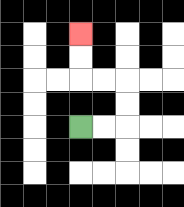{'start': '[3, 5]', 'end': '[3, 1]', 'path_directions': 'R,R,U,U,L,L,U,U', 'path_coordinates': '[[3, 5], [4, 5], [5, 5], [5, 4], [5, 3], [4, 3], [3, 3], [3, 2], [3, 1]]'}